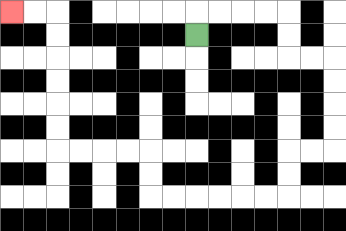{'start': '[8, 1]', 'end': '[0, 0]', 'path_directions': 'U,R,R,R,R,D,D,R,R,D,D,D,D,L,L,D,D,L,L,L,L,L,L,U,U,L,L,L,L,U,U,U,U,U,U,L,L', 'path_coordinates': '[[8, 1], [8, 0], [9, 0], [10, 0], [11, 0], [12, 0], [12, 1], [12, 2], [13, 2], [14, 2], [14, 3], [14, 4], [14, 5], [14, 6], [13, 6], [12, 6], [12, 7], [12, 8], [11, 8], [10, 8], [9, 8], [8, 8], [7, 8], [6, 8], [6, 7], [6, 6], [5, 6], [4, 6], [3, 6], [2, 6], [2, 5], [2, 4], [2, 3], [2, 2], [2, 1], [2, 0], [1, 0], [0, 0]]'}